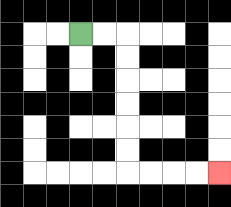{'start': '[3, 1]', 'end': '[9, 7]', 'path_directions': 'R,R,D,D,D,D,D,D,R,R,R,R', 'path_coordinates': '[[3, 1], [4, 1], [5, 1], [5, 2], [5, 3], [5, 4], [5, 5], [5, 6], [5, 7], [6, 7], [7, 7], [8, 7], [9, 7]]'}